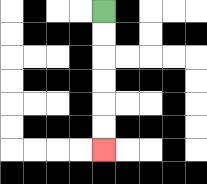{'start': '[4, 0]', 'end': '[4, 6]', 'path_directions': 'D,D,D,D,D,D', 'path_coordinates': '[[4, 0], [4, 1], [4, 2], [4, 3], [4, 4], [4, 5], [4, 6]]'}